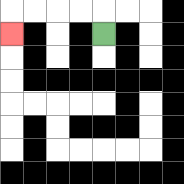{'start': '[4, 1]', 'end': '[0, 1]', 'path_directions': 'U,L,L,L,L,D', 'path_coordinates': '[[4, 1], [4, 0], [3, 0], [2, 0], [1, 0], [0, 0], [0, 1]]'}